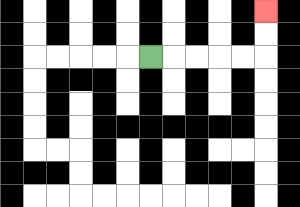{'start': '[6, 2]', 'end': '[11, 0]', 'path_directions': 'R,R,R,R,R,U,U', 'path_coordinates': '[[6, 2], [7, 2], [8, 2], [9, 2], [10, 2], [11, 2], [11, 1], [11, 0]]'}